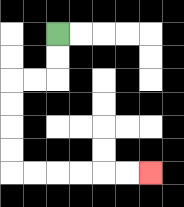{'start': '[2, 1]', 'end': '[6, 7]', 'path_directions': 'D,D,L,L,D,D,D,D,R,R,R,R,R,R', 'path_coordinates': '[[2, 1], [2, 2], [2, 3], [1, 3], [0, 3], [0, 4], [0, 5], [0, 6], [0, 7], [1, 7], [2, 7], [3, 7], [4, 7], [5, 7], [6, 7]]'}